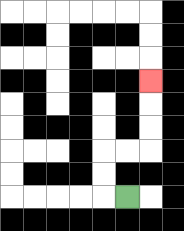{'start': '[5, 8]', 'end': '[6, 3]', 'path_directions': 'L,U,U,R,R,U,U,U', 'path_coordinates': '[[5, 8], [4, 8], [4, 7], [4, 6], [5, 6], [6, 6], [6, 5], [6, 4], [6, 3]]'}